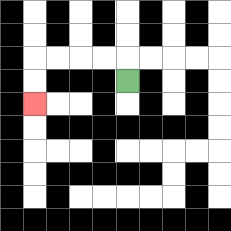{'start': '[5, 3]', 'end': '[1, 4]', 'path_directions': 'U,L,L,L,L,D,D', 'path_coordinates': '[[5, 3], [5, 2], [4, 2], [3, 2], [2, 2], [1, 2], [1, 3], [1, 4]]'}